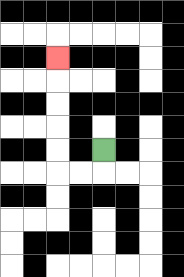{'start': '[4, 6]', 'end': '[2, 2]', 'path_directions': 'D,L,L,U,U,U,U,U', 'path_coordinates': '[[4, 6], [4, 7], [3, 7], [2, 7], [2, 6], [2, 5], [2, 4], [2, 3], [2, 2]]'}